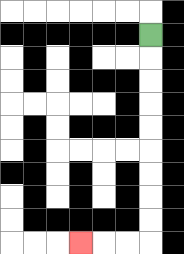{'start': '[6, 1]', 'end': '[3, 10]', 'path_directions': 'D,D,D,D,D,D,D,D,D,L,L,L', 'path_coordinates': '[[6, 1], [6, 2], [6, 3], [6, 4], [6, 5], [6, 6], [6, 7], [6, 8], [6, 9], [6, 10], [5, 10], [4, 10], [3, 10]]'}